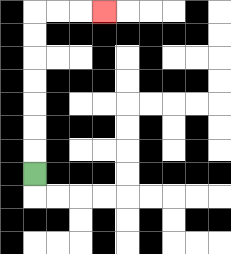{'start': '[1, 7]', 'end': '[4, 0]', 'path_directions': 'U,U,U,U,U,U,U,R,R,R', 'path_coordinates': '[[1, 7], [1, 6], [1, 5], [1, 4], [1, 3], [1, 2], [1, 1], [1, 0], [2, 0], [3, 0], [4, 0]]'}